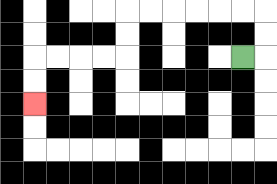{'start': '[10, 2]', 'end': '[1, 4]', 'path_directions': 'R,U,U,L,L,L,L,L,L,D,D,L,L,L,L,D,D', 'path_coordinates': '[[10, 2], [11, 2], [11, 1], [11, 0], [10, 0], [9, 0], [8, 0], [7, 0], [6, 0], [5, 0], [5, 1], [5, 2], [4, 2], [3, 2], [2, 2], [1, 2], [1, 3], [1, 4]]'}